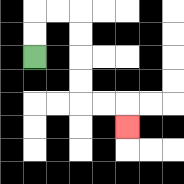{'start': '[1, 2]', 'end': '[5, 5]', 'path_directions': 'U,U,R,R,D,D,D,D,R,R,D', 'path_coordinates': '[[1, 2], [1, 1], [1, 0], [2, 0], [3, 0], [3, 1], [3, 2], [3, 3], [3, 4], [4, 4], [5, 4], [5, 5]]'}